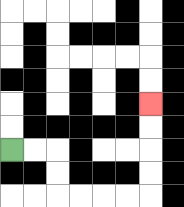{'start': '[0, 6]', 'end': '[6, 4]', 'path_directions': 'R,R,D,D,R,R,R,R,U,U,U,U', 'path_coordinates': '[[0, 6], [1, 6], [2, 6], [2, 7], [2, 8], [3, 8], [4, 8], [5, 8], [6, 8], [6, 7], [6, 6], [6, 5], [6, 4]]'}